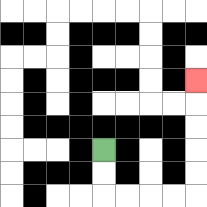{'start': '[4, 6]', 'end': '[8, 3]', 'path_directions': 'D,D,R,R,R,R,U,U,U,U,U', 'path_coordinates': '[[4, 6], [4, 7], [4, 8], [5, 8], [6, 8], [7, 8], [8, 8], [8, 7], [8, 6], [8, 5], [8, 4], [8, 3]]'}